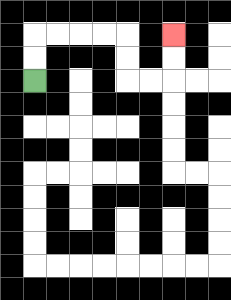{'start': '[1, 3]', 'end': '[7, 1]', 'path_directions': 'U,U,R,R,R,R,D,D,R,R,U,U', 'path_coordinates': '[[1, 3], [1, 2], [1, 1], [2, 1], [3, 1], [4, 1], [5, 1], [5, 2], [5, 3], [6, 3], [7, 3], [7, 2], [7, 1]]'}